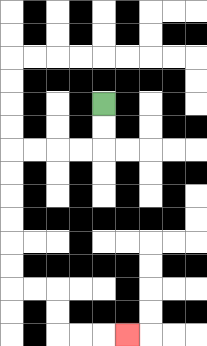{'start': '[4, 4]', 'end': '[5, 14]', 'path_directions': 'D,D,L,L,L,L,D,D,D,D,D,D,R,R,D,D,R,R,R', 'path_coordinates': '[[4, 4], [4, 5], [4, 6], [3, 6], [2, 6], [1, 6], [0, 6], [0, 7], [0, 8], [0, 9], [0, 10], [0, 11], [0, 12], [1, 12], [2, 12], [2, 13], [2, 14], [3, 14], [4, 14], [5, 14]]'}